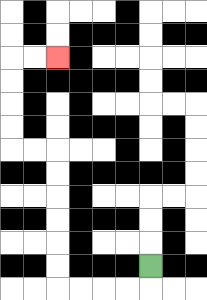{'start': '[6, 11]', 'end': '[2, 2]', 'path_directions': 'D,L,L,L,L,U,U,U,U,U,U,L,L,U,U,U,U,R,R', 'path_coordinates': '[[6, 11], [6, 12], [5, 12], [4, 12], [3, 12], [2, 12], [2, 11], [2, 10], [2, 9], [2, 8], [2, 7], [2, 6], [1, 6], [0, 6], [0, 5], [0, 4], [0, 3], [0, 2], [1, 2], [2, 2]]'}